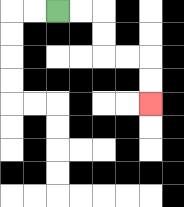{'start': '[2, 0]', 'end': '[6, 4]', 'path_directions': 'R,R,D,D,R,R,D,D', 'path_coordinates': '[[2, 0], [3, 0], [4, 0], [4, 1], [4, 2], [5, 2], [6, 2], [6, 3], [6, 4]]'}